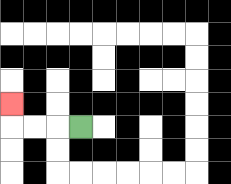{'start': '[3, 5]', 'end': '[0, 4]', 'path_directions': 'L,L,L,U', 'path_coordinates': '[[3, 5], [2, 5], [1, 5], [0, 5], [0, 4]]'}